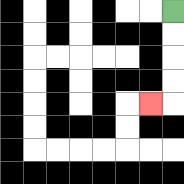{'start': '[7, 0]', 'end': '[6, 4]', 'path_directions': 'D,D,D,D,L', 'path_coordinates': '[[7, 0], [7, 1], [7, 2], [7, 3], [7, 4], [6, 4]]'}